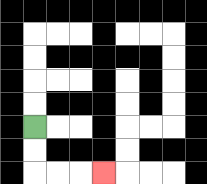{'start': '[1, 5]', 'end': '[4, 7]', 'path_directions': 'D,D,R,R,R', 'path_coordinates': '[[1, 5], [1, 6], [1, 7], [2, 7], [3, 7], [4, 7]]'}